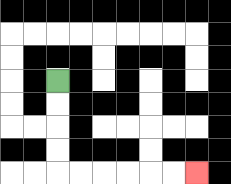{'start': '[2, 3]', 'end': '[8, 7]', 'path_directions': 'D,D,D,D,R,R,R,R,R,R', 'path_coordinates': '[[2, 3], [2, 4], [2, 5], [2, 6], [2, 7], [3, 7], [4, 7], [5, 7], [6, 7], [7, 7], [8, 7]]'}